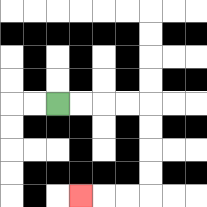{'start': '[2, 4]', 'end': '[3, 8]', 'path_directions': 'R,R,R,R,D,D,D,D,L,L,L', 'path_coordinates': '[[2, 4], [3, 4], [4, 4], [5, 4], [6, 4], [6, 5], [6, 6], [6, 7], [6, 8], [5, 8], [4, 8], [3, 8]]'}